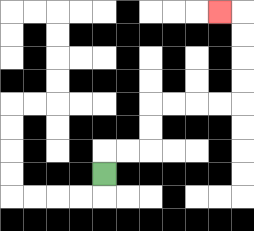{'start': '[4, 7]', 'end': '[9, 0]', 'path_directions': 'U,R,R,U,U,R,R,R,R,U,U,U,U,L', 'path_coordinates': '[[4, 7], [4, 6], [5, 6], [6, 6], [6, 5], [6, 4], [7, 4], [8, 4], [9, 4], [10, 4], [10, 3], [10, 2], [10, 1], [10, 0], [9, 0]]'}